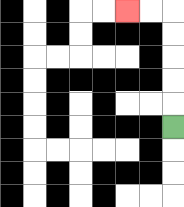{'start': '[7, 5]', 'end': '[5, 0]', 'path_directions': 'U,U,U,U,U,L,L', 'path_coordinates': '[[7, 5], [7, 4], [7, 3], [7, 2], [7, 1], [7, 0], [6, 0], [5, 0]]'}